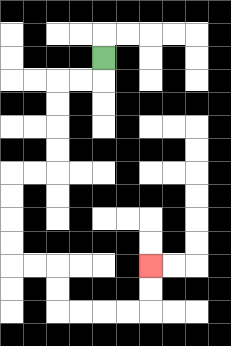{'start': '[4, 2]', 'end': '[6, 11]', 'path_directions': 'D,L,L,D,D,D,D,L,L,D,D,D,D,R,R,D,D,R,R,R,R,U,U', 'path_coordinates': '[[4, 2], [4, 3], [3, 3], [2, 3], [2, 4], [2, 5], [2, 6], [2, 7], [1, 7], [0, 7], [0, 8], [0, 9], [0, 10], [0, 11], [1, 11], [2, 11], [2, 12], [2, 13], [3, 13], [4, 13], [5, 13], [6, 13], [6, 12], [6, 11]]'}